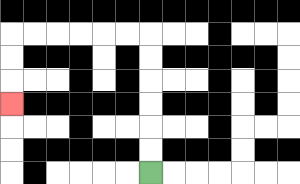{'start': '[6, 7]', 'end': '[0, 4]', 'path_directions': 'U,U,U,U,U,U,L,L,L,L,L,L,D,D,D', 'path_coordinates': '[[6, 7], [6, 6], [6, 5], [6, 4], [6, 3], [6, 2], [6, 1], [5, 1], [4, 1], [3, 1], [2, 1], [1, 1], [0, 1], [0, 2], [0, 3], [0, 4]]'}